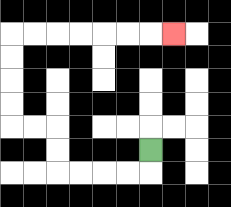{'start': '[6, 6]', 'end': '[7, 1]', 'path_directions': 'D,L,L,L,L,U,U,L,L,U,U,U,U,R,R,R,R,R,R,R', 'path_coordinates': '[[6, 6], [6, 7], [5, 7], [4, 7], [3, 7], [2, 7], [2, 6], [2, 5], [1, 5], [0, 5], [0, 4], [0, 3], [0, 2], [0, 1], [1, 1], [2, 1], [3, 1], [4, 1], [5, 1], [6, 1], [7, 1]]'}